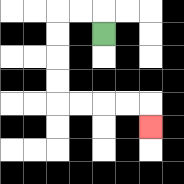{'start': '[4, 1]', 'end': '[6, 5]', 'path_directions': 'U,L,L,D,D,D,D,R,R,R,R,D', 'path_coordinates': '[[4, 1], [4, 0], [3, 0], [2, 0], [2, 1], [2, 2], [2, 3], [2, 4], [3, 4], [4, 4], [5, 4], [6, 4], [6, 5]]'}